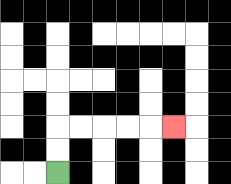{'start': '[2, 7]', 'end': '[7, 5]', 'path_directions': 'U,U,R,R,R,R,R', 'path_coordinates': '[[2, 7], [2, 6], [2, 5], [3, 5], [4, 5], [5, 5], [6, 5], [7, 5]]'}